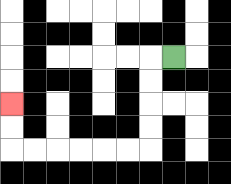{'start': '[7, 2]', 'end': '[0, 4]', 'path_directions': 'L,D,D,D,D,L,L,L,L,L,L,U,U', 'path_coordinates': '[[7, 2], [6, 2], [6, 3], [6, 4], [6, 5], [6, 6], [5, 6], [4, 6], [3, 6], [2, 6], [1, 6], [0, 6], [0, 5], [0, 4]]'}